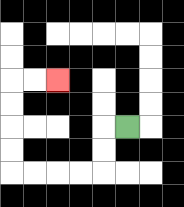{'start': '[5, 5]', 'end': '[2, 3]', 'path_directions': 'L,D,D,L,L,L,L,U,U,U,U,R,R', 'path_coordinates': '[[5, 5], [4, 5], [4, 6], [4, 7], [3, 7], [2, 7], [1, 7], [0, 7], [0, 6], [0, 5], [0, 4], [0, 3], [1, 3], [2, 3]]'}